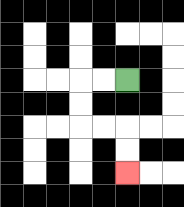{'start': '[5, 3]', 'end': '[5, 7]', 'path_directions': 'L,L,D,D,R,R,D,D', 'path_coordinates': '[[5, 3], [4, 3], [3, 3], [3, 4], [3, 5], [4, 5], [5, 5], [5, 6], [5, 7]]'}